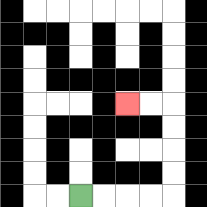{'start': '[3, 8]', 'end': '[5, 4]', 'path_directions': 'R,R,R,R,U,U,U,U,L,L', 'path_coordinates': '[[3, 8], [4, 8], [5, 8], [6, 8], [7, 8], [7, 7], [7, 6], [7, 5], [7, 4], [6, 4], [5, 4]]'}